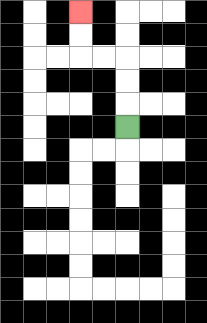{'start': '[5, 5]', 'end': '[3, 0]', 'path_directions': 'U,U,U,L,L,U,U', 'path_coordinates': '[[5, 5], [5, 4], [5, 3], [5, 2], [4, 2], [3, 2], [3, 1], [3, 0]]'}